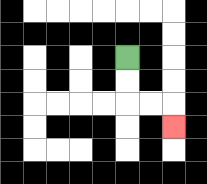{'start': '[5, 2]', 'end': '[7, 5]', 'path_directions': 'D,D,R,R,D', 'path_coordinates': '[[5, 2], [5, 3], [5, 4], [6, 4], [7, 4], [7, 5]]'}